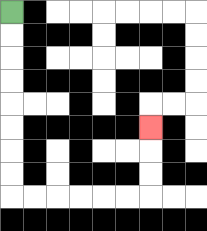{'start': '[0, 0]', 'end': '[6, 5]', 'path_directions': 'D,D,D,D,D,D,D,D,R,R,R,R,R,R,U,U,U', 'path_coordinates': '[[0, 0], [0, 1], [0, 2], [0, 3], [0, 4], [0, 5], [0, 6], [0, 7], [0, 8], [1, 8], [2, 8], [3, 8], [4, 8], [5, 8], [6, 8], [6, 7], [6, 6], [6, 5]]'}